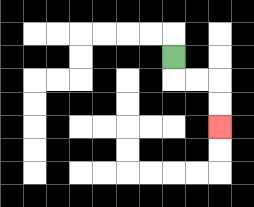{'start': '[7, 2]', 'end': '[9, 5]', 'path_directions': 'D,R,R,D,D', 'path_coordinates': '[[7, 2], [7, 3], [8, 3], [9, 3], [9, 4], [9, 5]]'}